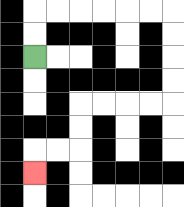{'start': '[1, 2]', 'end': '[1, 7]', 'path_directions': 'U,U,R,R,R,R,R,R,D,D,D,D,L,L,L,L,D,D,L,L,D', 'path_coordinates': '[[1, 2], [1, 1], [1, 0], [2, 0], [3, 0], [4, 0], [5, 0], [6, 0], [7, 0], [7, 1], [7, 2], [7, 3], [7, 4], [6, 4], [5, 4], [4, 4], [3, 4], [3, 5], [3, 6], [2, 6], [1, 6], [1, 7]]'}